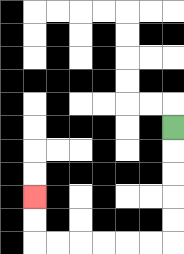{'start': '[7, 5]', 'end': '[1, 8]', 'path_directions': 'D,D,D,D,D,L,L,L,L,L,L,U,U', 'path_coordinates': '[[7, 5], [7, 6], [7, 7], [7, 8], [7, 9], [7, 10], [6, 10], [5, 10], [4, 10], [3, 10], [2, 10], [1, 10], [1, 9], [1, 8]]'}